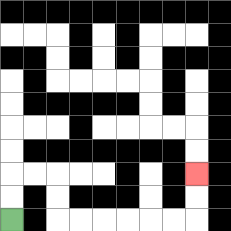{'start': '[0, 9]', 'end': '[8, 7]', 'path_directions': 'U,U,R,R,D,D,R,R,R,R,R,R,U,U', 'path_coordinates': '[[0, 9], [0, 8], [0, 7], [1, 7], [2, 7], [2, 8], [2, 9], [3, 9], [4, 9], [5, 9], [6, 9], [7, 9], [8, 9], [8, 8], [8, 7]]'}